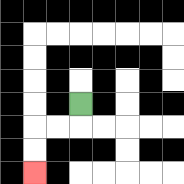{'start': '[3, 4]', 'end': '[1, 7]', 'path_directions': 'D,L,L,D,D', 'path_coordinates': '[[3, 4], [3, 5], [2, 5], [1, 5], [1, 6], [1, 7]]'}